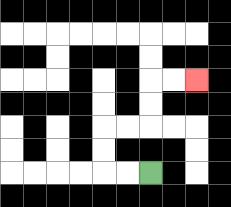{'start': '[6, 7]', 'end': '[8, 3]', 'path_directions': 'L,L,U,U,R,R,U,U,R,R', 'path_coordinates': '[[6, 7], [5, 7], [4, 7], [4, 6], [4, 5], [5, 5], [6, 5], [6, 4], [6, 3], [7, 3], [8, 3]]'}